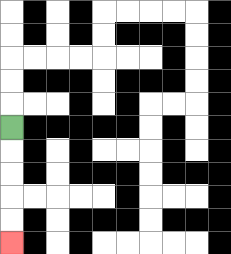{'start': '[0, 5]', 'end': '[0, 10]', 'path_directions': 'D,D,D,D,D', 'path_coordinates': '[[0, 5], [0, 6], [0, 7], [0, 8], [0, 9], [0, 10]]'}